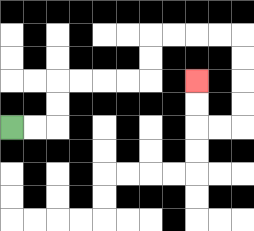{'start': '[0, 5]', 'end': '[8, 3]', 'path_directions': 'R,R,U,U,R,R,R,R,U,U,R,R,R,R,D,D,D,D,L,L,U,U', 'path_coordinates': '[[0, 5], [1, 5], [2, 5], [2, 4], [2, 3], [3, 3], [4, 3], [5, 3], [6, 3], [6, 2], [6, 1], [7, 1], [8, 1], [9, 1], [10, 1], [10, 2], [10, 3], [10, 4], [10, 5], [9, 5], [8, 5], [8, 4], [8, 3]]'}